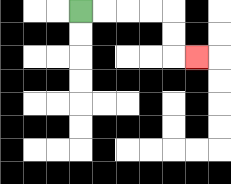{'start': '[3, 0]', 'end': '[8, 2]', 'path_directions': 'R,R,R,R,D,D,R', 'path_coordinates': '[[3, 0], [4, 0], [5, 0], [6, 0], [7, 0], [7, 1], [7, 2], [8, 2]]'}